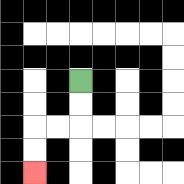{'start': '[3, 3]', 'end': '[1, 7]', 'path_directions': 'D,D,L,L,D,D', 'path_coordinates': '[[3, 3], [3, 4], [3, 5], [2, 5], [1, 5], [1, 6], [1, 7]]'}